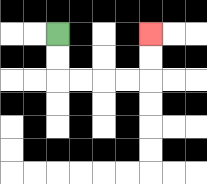{'start': '[2, 1]', 'end': '[6, 1]', 'path_directions': 'D,D,R,R,R,R,U,U', 'path_coordinates': '[[2, 1], [2, 2], [2, 3], [3, 3], [4, 3], [5, 3], [6, 3], [6, 2], [6, 1]]'}